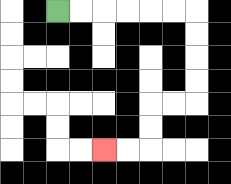{'start': '[2, 0]', 'end': '[4, 6]', 'path_directions': 'R,R,R,R,R,R,D,D,D,D,L,L,D,D,L,L', 'path_coordinates': '[[2, 0], [3, 0], [4, 0], [5, 0], [6, 0], [7, 0], [8, 0], [8, 1], [8, 2], [8, 3], [8, 4], [7, 4], [6, 4], [6, 5], [6, 6], [5, 6], [4, 6]]'}